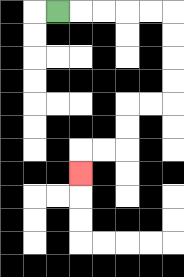{'start': '[2, 0]', 'end': '[3, 7]', 'path_directions': 'R,R,R,R,R,D,D,D,D,L,L,D,D,L,L,D', 'path_coordinates': '[[2, 0], [3, 0], [4, 0], [5, 0], [6, 0], [7, 0], [7, 1], [7, 2], [7, 3], [7, 4], [6, 4], [5, 4], [5, 5], [5, 6], [4, 6], [3, 6], [3, 7]]'}